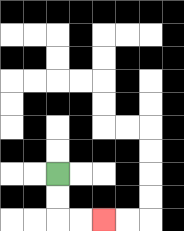{'start': '[2, 7]', 'end': '[4, 9]', 'path_directions': 'D,D,R,R', 'path_coordinates': '[[2, 7], [2, 8], [2, 9], [3, 9], [4, 9]]'}